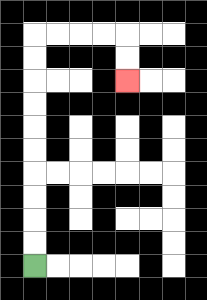{'start': '[1, 11]', 'end': '[5, 3]', 'path_directions': 'U,U,U,U,U,U,U,U,U,U,R,R,R,R,D,D', 'path_coordinates': '[[1, 11], [1, 10], [1, 9], [1, 8], [1, 7], [1, 6], [1, 5], [1, 4], [1, 3], [1, 2], [1, 1], [2, 1], [3, 1], [4, 1], [5, 1], [5, 2], [5, 3]]'}